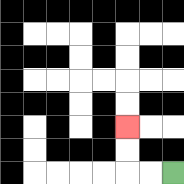{'start': '[7, 7]', 'end': '[5, 5]', 'path_directions': 'L,L,U,U', 'path_coordinates': '[[7, 7], [6, 7], [5, 7], [5, 6], [5, 5]]'}